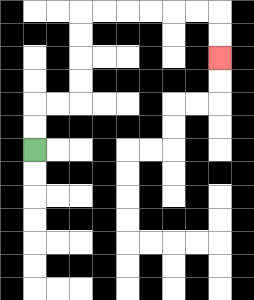{'start': '[1, 6]', 'end': '[9, 2]', 'path_directions': 'U,U,R,R,U,U,U,U,R,R,R,R,R,R,D,D', 'path_coordinates': '[[1, 6], [1, 5], [1, 4], [2, 4], [3, 4], [3, 3], [3, 2], [3, 1], [3, 0], [4, 0], [5, 0], [6, 0], [7, 0], [8, 0], [9, 0], [9, 1], [9, 2]]'}